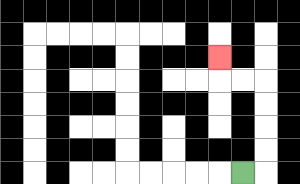{'start': '[10, 7]', 'end': '[9, 2]', 'path_directions': 'R,U,U,U,U,L,L,U', 'path_coordinates': '[[10, 7], [11, 7], [11, 6], [11, 5], [11, 4], [11, 3], [10, 3], [9, 3], [9, 2]]'}